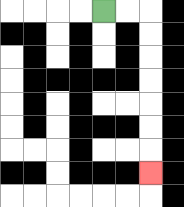{'start': '[4, 0]', 'end': '[6, 7]', 'path_directions': 'R,R,D,D,D,D,D,D,D', 'path_coordinates': '[[4, 0], [5, 0], [6, 0], [6, 1], [6, 2], [6, 3], [6, 4], [6, 5], [6, 6], [6, 7]]'}